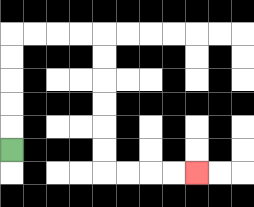{'start': '[0, 6]', 'end': '[8, 7]', 'path_directions': 'U,U,U,U,U,R,R,R,R,D,D,D,D,D,D,R,R,R,R', 'path_coordinates': '[[0, 6], [0, 5], [0, 4], [0, 3], [0, 2], [0, 1], [1, 1], [2, 1], [3, 1], [4, 1], [4, 2], [4, 3], [4, 4], [4, 5], [4, 6], [4, 7], [5, 7], [6, 7], [7, 7], [8, 7]]'}